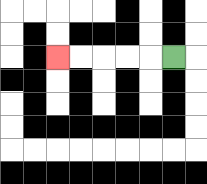{'start': '[7, 2]', 'end': '[2, 2]', 'path_directions': 'L,L,L,L,L', 'path_coordinates': '[[7, 2], [6, 2], [5, 2], [4, 2], [3, 2], [2, 2]]'}